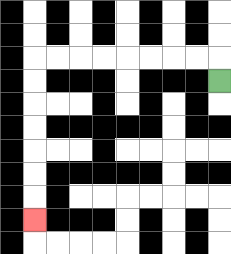{'start': '[9, 3]', 'end': '[1, 9]', 'path_directions': 'U,L,L,L,L,L,L,L,L,D,D,D,D,D,D,D', 'path_coordinates': '[[9, 3], [9, 2], [8, 2], [7, 2], [6, 2], [5, 2], [4, 2], [3, 2], [2, 2], [1, 2], [1, 3], [1, 4], [1, 5], [1, 6], [1, 7], [1, 8], [1, 9]]'}